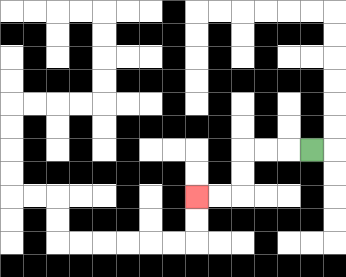{'start': '[13, 6]', 'end': '[8, 8]', 'path_directions': 'L,L,L,D,D,L,L', 'path_coordinates': '[[13, 6], [12, 6], [11, 6], [10, 6], [10, 7], [10, 8], [9, 8], [8, 8]]'}